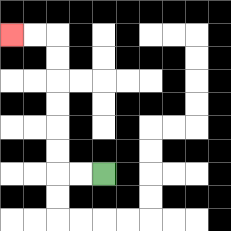{'start': '[4, 7]', 'end': '[0, 1]', 'path_directions': 'L,L,U,U,U,U,U,U,L,L', 'path_coordinates': '[[4, 7], [3, 7], [2, 7], [2, 6], [2, 5], [2, 4], [2, 3], [2, 2], [2, 1], [1, 1], [0, 1]]'}